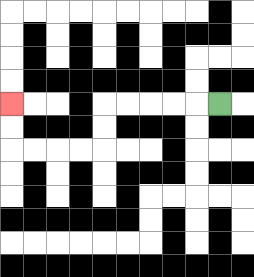{'start': '[9, 4]', 'end': '[0, 4]', 'path_directions': 'L,L,L,L,L,D,D,L,L,L,L,U,U', 'path_coordinates': '[[9, 4], [8, 4], [7, 4], [6, 4], [5, 4], [4, 4], [4, 5], [4, 6], [3, 6], [2, 6], [1, 6], [0, 6], [0, 5], [0, 4]]'}